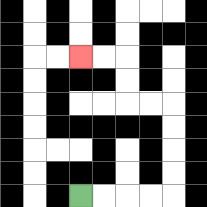{'start': '[3, 8]', 'end': '[3, 2]', 'path_directions': 'R,R,R,R,U,U,U,U,L,L,U,U,L,L', 'path_coordinates': '[[3, 8], [4, 8], [5, 8], [6, 8], [7, 8], [7, 7], [7, 6], [7, 5], [7, 4], [6, 4], [5, 4], [5, 3], [5, 2], [4, 2], [3, 2]]'}